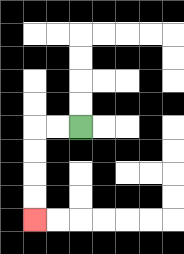{'start': '[3, 5]', 'end': '[1, 9]', 'path_directions': 'L,L,D,D,D,D', 'path_coordinates': '[[3, 5], [2, 5], [1, 5], [1, 6], [1, 7], [1, 8], [1, 9]]'}